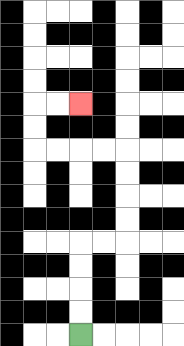{'start': '[3, 14]', 'end': '[3, 4]', 'path_directions': 'U,U,U,U,R,R,U,U,U,U,L,L,L,L,U,U,R,R', 'path_coordinates': '[[3, 14], [3, 13], [3, 12], [3, 11], [3, 10], [4, 10], [5, 10], [5, 9], [5, 8], [5, 7], [5, 6], [4, 6], [3, 6], [2, 6], [1, 6], [1, 5], [1, 4], [2, 4], [3, 4]]'}